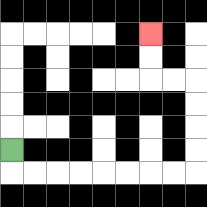{'start': '[0, 6]', 'end': '[6, 1]', 'path_directions': 'D,R,R,R,R,R,R,R,R,U,U,U,U,L,L,U,U', 'path_coordinates': '[[0, 6], [0, 7], [1, 7], [2, 7], [3, 7], [4, 7], [5, 7], [6, 7], [7, 7], [8, 7], [8, 6], [8, 5], [8, 4], [8, 3], [7, 3], [6, 3], [6, 2], [6, 1]]'}